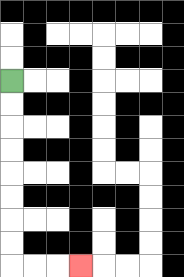{'start': '[0, 3]', 'end': '[3, 11]', 'path_directions': 'D,D,D,D,D,D,D,D,R,R,R', 'path_coordinates': '[[0, 3], [0, 4], [0, 5], [0, 6], [0, 7], [0, 8], [0, 9], [0, 10], [0, 11], [1, 11], [2, 11], [3, 11]]'}